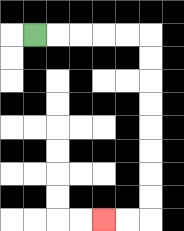{'start': '[1, 1]', 'end': '[4, 9]', 'path_directions': 'R,R,R,R,R,D,D,D,D,D,D,D,D,L,L', 'path_coordinates': '[[1, 1], [2, 1], [3, 1], [4, 1], [5, 1], [6, 1], [6, 2], [6, 3], [6, 4], [6, 5], [6, 6], [6, 7], [6, 8], [6, 9], [5, 9], [4, 9]]'}